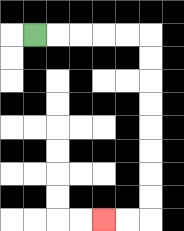{'start': '[1, 1]', 'end': '[4, 9]', 'path_directions': 'R,R,R,R,R,D,D,D,D,D,D,D,D,L,L', 'path_coordinates': '[[1, 1], [2, 1], [3, 1], [4, 1], [5, 1], [6, 1], [6, 2], [6, 3], [6, 4], [6, 5], [6, 6], [6, 7], [6, 8], [6, 9], [5, 9], [4, 9]]'}